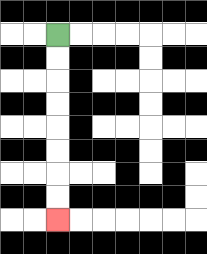{'start': '[2, 1]', 'end': '[2, 9]', 'path_directions': 'D,D,D,D,D,D,D,D', 'path_coordinates': '[[2, 1], [2, 2], [2, 3], [2, 4], [2, 5], [2, 6], [2, 7], [2, 8], [2, 9]]'}